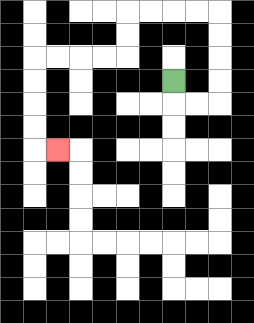{'start': '[7, 3]', 'end': '[2, 6]', 'path_directions': 'D,R,R,U,U,U,U,L,L,L,L,D,D,L,L,L,L,D,D,D,D,R', 'path_coordinates': '[[7, 3], [7, 4], [8, 4], [9, 4], [9, 3], [9, 2], [9, 1], [9, 0], [8, 0], [7, 0], [6, 0], [5, 0], [5, 1], [5, 2], [4, 2], [3, 2], [2, 2], [1, 2], [1, 3], [1, 4], [1, 5], [1, 6], [2, 6]]'}